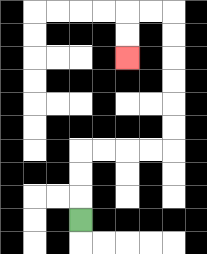{'start': '[3, 9]', 'end': '[5, 2]', 'path_directions': 'U,U,U,R,R,R,R,U,U,U,U,U,U,L,L,D,D', 'path_coordinates': '[[3, 9], [3, 8], [3, 7], [3, 6], [4, 6], [5, 6], [6, 6], [7, 6], [7, 5], [7, 4], [7, 3], [7, 2], [7, 1], [7, 0], [6, 0], [5, 0], [5, 1], [5, 2]]'}